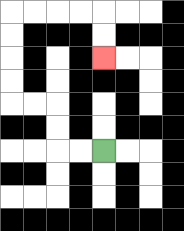{'start': '[4, 6]', 'end': '[4, 2]', 'path_directions': 'L,L,U,U,L,L,U,U,U,U,R,R,R,R,D,D', 'path_coordinates': '[[4, 6], [3, 6], [2, 6], [2, 5], [2, 4], [1, 4], [0, 4], [0, 3], [0, 2], [0, 1], [0, 0], [1, 0], [2, 0], [3, 0], [4, 0], [4, 1], [4, 2]]'}